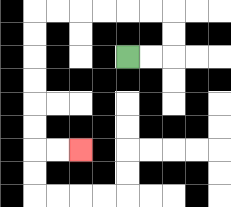{'start': '[5, 2]', 'end': '[3, 6]', 'path_directions': 'R,R,U,U,L,L,L,L,L,L,D,D,D,D,D,D,R,R', 'path_coordinates': '[[5, 2], [6, 2], [7, 2], [7, 1], [7, 0], [6, 0], [5, 0], [4, 0], [3, 0], [2, 0], [1, 0], [1, 1], [1, 2], [1, 3], [1, 4], [1, 5], [1, 6], [2, 6], [3, 6]]'}